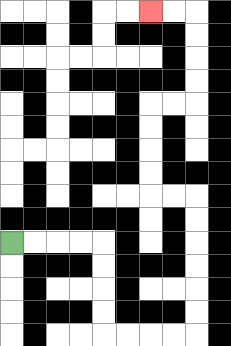{'start': '[0, 10]', 'end': '[6, 0]', 'path_directions': 'R,R,R,R,D,D,D,D,R,R,R,R,U,U,U,U,U,U,L,L,U,U,U,U,R,R,U,U,U,U,L,L', 'path_coordinates': '[[0, 10], [1, 10], [2, 10], [3, 10], [4, 10], [4, 11], [4, 12], [4, 13], [4, 14], [5, 14], [6, 14], [7, 14], [8, 14], [8, 13], [8, 12], [8, 11], [8, 10], [8, 9], [8, 8], [7, 8], [6, 8], [6, 7], [6, 6], [6, 5], [6, 4], [7, 4], [8, 4], [8, 3], [8, 2], [8, 1], [8, 0], [7, 0], [6, 0]]'}